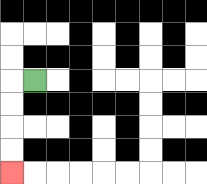{'start': '[1, 3]', 'end': '[0, 7]', 'path_directions': 'L,D,D,D,D', 'path_coordinates': '[[1, 3], [0, 3], [0, 4], [0, 5], [0, 6], [0, 7]]'}